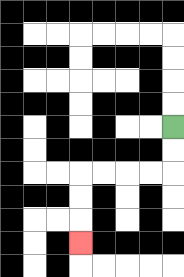{'start': '[7, 5]', 'end': '[3, 10]', 'path_directions': 'D,D,L,L,L,L,D,D,D', 'path_coordinates': '[[7, 5], [7, 6], [7, 7], [6, 7], [5, 7], [4, 7], [3, 7], [3, 8], [3, 9], [3, 10]]'}